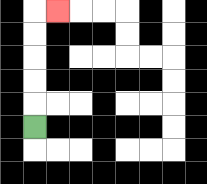{'start': '[1, 5]', 'end': '[2, 0]', 'path_directions': 'U,U,U,U,U,R', 'path_coordinates': '[[1, 5], [1, 4], [1, 3], [1, 2], [1, 1], [1, 0], [2, 0]]'}